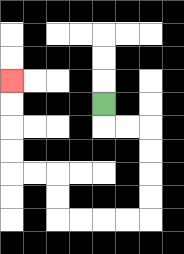{'start': '[4, 4]', 'end': '[0, 3]', 'path_directions': 'D,R,R,D,D,D,D,L,L,L,L,U,U,L,L,U,U,U,U', 'path_coordinates': '[[4, 4], [4, 5], [5, 5], [6, 5], [6, 6], [6, 7], [6, 8], [6, 9], [5, 9], [4, 9], [3, 9], [2, 9], [2, 8], [2, 7], [1, 7], [0, 7], [0, 6], [0, 5], [0, 4], [0, 3]]'}